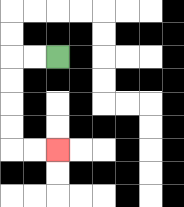{'start': '[2, 2]', 'end': '[2, 6]', 'path_directions': 'L,L,D,D,D,D,R,R', 'path_coordinates': '[[2, 2], [1, 2], [0, 2], [0, 3], [0, 4], [0, 5], [0, 6], [1, 6], [2, 6]]'}